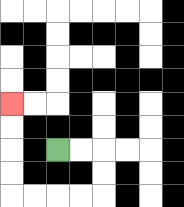{'start': '[2, 6]', 'end': '[0, 4]', 'path_directions': 'R,R,D,D,L,L,L,L,U,U,U,U', 'path_coordinates': '[[2, 6], [3, 6], [4, 6], [4, 7], [4, 8], [3, 8], [2, 8], [1, 8], [0, 8], [0, 7], [0, 6], [0, 5], [0, 4]]'}